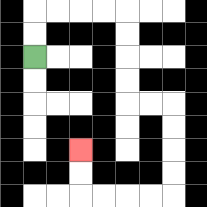{'start': '[1, 2]', 'end': '[3, 6]', 'path_directions': 'U,U,R,R,R,R,D,D,D,D,R,R,D,D,D,D,L,L,L,L,U,U', 'path_coordinates': '[[1, 2], [1, 1], [1, 0], [2, 0], [3, 0], [4, 0], [5, 0], [5, 1], [5, 2], [5, 3], [5, 4], [6, 4], [7, 4], [7, 5], [7, 6], [7, 7], [7, 8], [6, 8], [5, 8], [4, 8], [3, 8], [3, 7], [3, 6]]'}